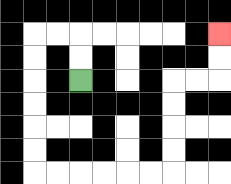{'start': '[3, 3]', 'end': '[9, 1]', 'path_directions': 'U,U,L,L,D,D,D,D,D,D,R,R,R,R,R,R,U,U,U,U,R,R,U,U', 'path_coordinates': '[[3, 3], [3, 2], [3, 1], [2, 1], [1, 1], [1, 2], [1, 3], [1, 4], [1, 5], [1, 6], [1, 7], [2, 7], [3, 7], [4, 7], [5, 7], [6, 7], [7, 7], [7, 6], [7, 5], [7, 4], [7, 3], [8, 3], [9, 3], [9, 2], [9, 1]]'}